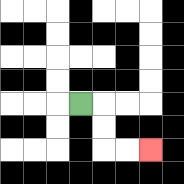{'start': '[3, 4]', 'end': '[6, 6]', 'path_directions': 'R,D,D,R,R', 'path_coordinates': '[[3, 4], [4, 4], [4, 5], [4, 6], [5, 6], [6, 6]]'}